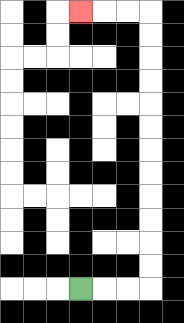{'start': '[3, 12]', 'end': '[3, 0]', 'path_directions': 'R,R,R,U,U,U,U,U,U,U,U,U,U,U,U,L,L,L', 'path_coordinates': '[[3, 12], [4, 12], [5, 12], [6, 12], [6, 11], [6, 10], [6, 9], [6, 8], [6, 7], [6, 6], [6, 5], [6, 4], [6, 3], [6, 2], [6, 1], [6, 0], [5, 0], [4, 0], [3, 0]]'}